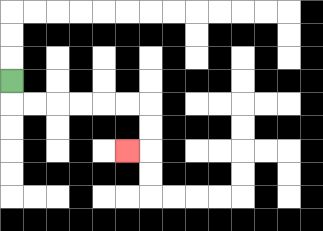{'start': '[0, 3]', 'end': '[5, 6]', 'path_directions': 'D,R,R,R,R,R,R,D,D,L', 'path_coordinates': '[[0, 3], [0, 4], [1, 4], [2, 4], [3, 4], [4, 4], [5, 4], [6, 4], [6, 5], [6, 6], [5, 6]]'}